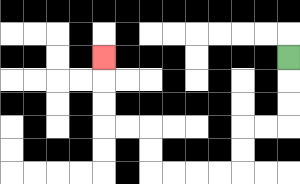{'start': '[12, 2]', 'end': '[4, 2]', 'path_directions': 'D,D,D,L,L,D,D,L,L,L,L,U,U,L,L,U,U,U', 'path_coordinates': '[[12, 2], [12, 3], [12, 4], [12, 5], [11, 5], [10, 5], [10, 6], [10, 7], [9, 7], [8, 7], [7, 7], [6, 7], [6, 6], [6, 5], [5, 5], [4, 5], [4, 4], [4, 3], [4, 2]]'}